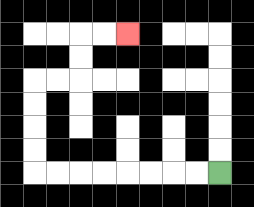{'start': '[9, 7]', 'end': '[5, 1]', 'path_directions': 'L,L,L,L,L,L,L,L,U,U,U,U,R,R,U,U,R,R', 'path_coordinates': '[[9, 7], [8, 7], [7, 7], [6, 7], [5, 7], [4, 7], [3, 7], [2, 7], [1, 7], [1, 6], [1, 5], [1, 4], [1, 3], [2, 3], [3, 3], [3, 2], [3, 1], [4, 1], [5, 1]]'}